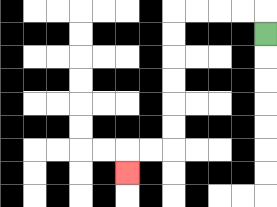{'start': '[11, 1]', 'end': '[5, 7]', 'path_directions': 'U,L,L,L,L,D,D,D,D,D,D,L,L,D', 'path_coordinates': '[[11, 1], [11, 0], [10, 0], [9, 0], [8, 0], [7, 0], [7, 1], [7, 2], [7, 3], [7, 4], [7, 5], [7, 6], [6, 6], [5, 6], [5, 7]]'}